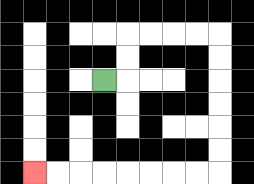{'start': '[4, 3]', 'end': '[1, 7]', 'path_directions': 'R,U,U,R,R,R,R,D,D,D,D,D,D,L,L,L,L,L,L,L,L', 'path_coordinates': '[[4, 3], [5, 3], [5, 2], [5, 1], [6, 1], [7, 1], [8, 1], [9, 1], [9, 2], [9, 3], [9, 4], [9, 5], [9, 6], [9, 7], [8, 7], [7, 7], [6, 7], [5, 7], [4, 7], [3, 7], [2, 7], [1, 7]]'}